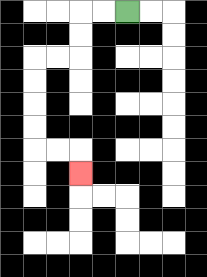{'start': '[5, 0]', 'end': '[3, 7]', 'path_directions': 'L,L,D,D,L,L,D,D,D,D,R,R,D', 'path_coordinates': '[[5, 0], [4, 0], [3, 0], [3, 1], [3, 2], [2, 2], [1, 2], [1, 3], [1, 4], [1, 5], [1, 6], [2, 6], [3, 6], [3, 7]]'}